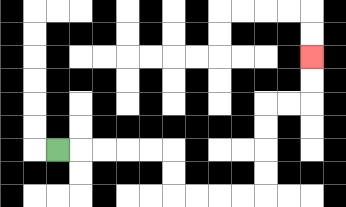{'start': '[2, 6]', 'end': '[13, 2]', 'path_directions': 'R,R,R,R,R,D,D,R,R,R,R,U,U,U,U,R,R,U,U', 'path_coordinates': '[[2, 6], [3, 6], [4, 6], [5, 6], [6, 6], [7, 6], [7, 7], [7, 8], [8, 8], [9, 8], [10, 8], [11, 8], [11, 7], [11, 6], [11, 5], [11, 4], [12, 4], [13, 4], [13, 3], [13, 2]]'}